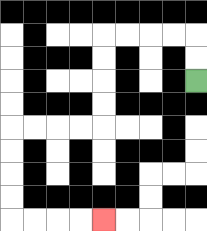{'start': '[8, 3]', 'end': '[4, 9]', 'path_directions': 'U,U,L,L,L,L,D,D,D,D,L,L,L,L,D,D,D,D,R,R,R,R', 'path_coordinates': '[[8, 3], [8, 2], [8, 1], [7, 1], [6, 1], [5, 1], [4, 1], [4, 2], [4, 3], [4, 4], [4, 5], [3, 5], [2, 5], [1, 5], [0, 5], [0, 6], [0, 7], [0, 8], [0, 9], [1, 9], [2, 9], [3, 9], [4, 9]]'}